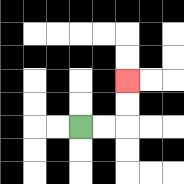{'start': '[3, 5]', 'end': '[5, 3]', 'path_directions': 'R,R,U,U', 'path_coordinates': '[[3, 5], [4, 5], [5, 5], [5, 4], [5, 3]]'}